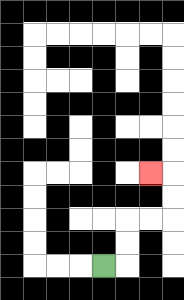{'start': '[4, 11]', 'end': '[6, 7]', 'path_directions': 'R,U,U,R,R,U,U,L', 'path_coordinates': '[[4, 11], [5, 11], [5, 10], [5, 9], [6, 9], [7, 9], [7, 8], [7, 7], [6, 7]]'}